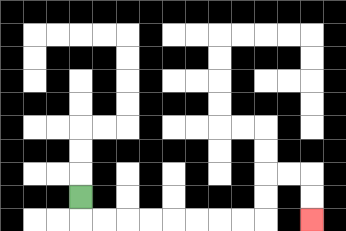{'start': '[3, 8]', 'end': '[13, 9]', 'path_directions': 'D,R,R,R,R,R,R,R,R,U,U,R,R,D,D', 'path_coordinates': '[[3, 8], [3, 9], [4, 9], [5, 9], [6, 9], [7, 9], [8, 9], [9, 9], [10, 9], [11, 9], [11, 8], [11, 7], [12, 7], [13, 7], [13, 8], [13, 9]]'}